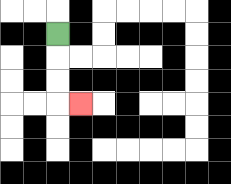{'start': '[2, 1]', 'end': '[3, 4]', 'path_directions': 'D,D,D,R', 'path_coordinates': '[[2, 1], [2, 2], [2, 3], [2, 4], [3, 4]]'}